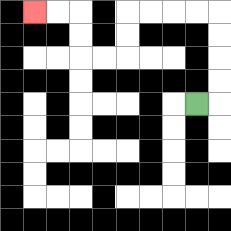{'start': '[8, 4]', 'end': '[1, 0]', 'path_directions': 'R,U,U,U,U,L,L,L,L,D,D,L,L,U,U,L,L', 'path_coordinates': '[[8, 4], [9, 4], [9, 3], [9, 2], [9, 1], [9, 0], [8, 0], [7, 0], [6, 0], [5, 0], [5, 1], [5, 2], [4, 2], [3, 2], [3, 1], [3, 0], [2, 0], [1, 0]]'}